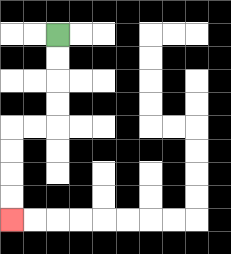{'start': '[2, 1]', 'end': '[0, 9]', 'path_directions': 'D,D,D,D,L,L,D,D,D,D', 'path_coordinates': '[[2, 1], [2, 2], [2, 3], [2, 4], [2, 5], [1, 5], [0, 5], [0, 6], [0, 7], [0, 8], [0, 9]]'}